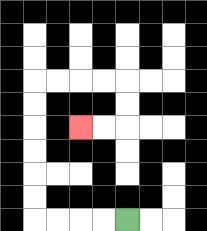{'start': '[5, 9]', 'end': '[3, 5]', 'path_directions': 'L,L,L,L,U,U,U,U,U,U,R,R,R,R,D,D,L,L', 'path_coordinates': '[[5, 9], [4, 9], [3, 9], [2, 9], [1, 9], [1, 8], [1, 7], [1, 6], [1, 5], [1, 4], [1, 3], [2, 3], [3, 3], [4, 3], [5, 3], [5, 4], [5, 5], [4, 5], [3, 5]]'}